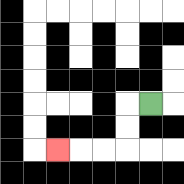{'start': '[6, 4]', 'end': '[2, 6]', 'path_directions': 'L,D,D,L,L,L', 'path_coordinates': '[[6, 4], [5, 4], [5, 5], [5, 6], [4, 6], [3, 6], [2, 6]]'}